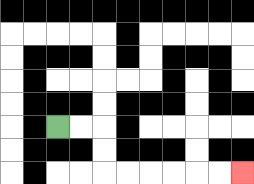{'start': '[2, 5]', 'end': '[10, 7]', 'path_directions': 'R,R,D,D,R,R,R,R,R,R', 'path_coordinates': '[[2, 5], [3, 5], [4, 5], [4, 6], [4, 7], [5, 7], [6, 7], [7, 7], [8, 7], [9, 7], [10, 7]]'}